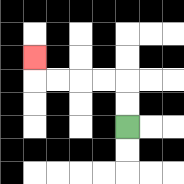{'start': '[5, 5]', 'end': '[1, 2]', 'path_directions': 'U,U,L,L,L,L,U', 'path_coordinates': '[[5, 5], [5, 4], [5, 3], [4, 3], [3, 3], [2, 3], [1, 3], [1, 2]]'}